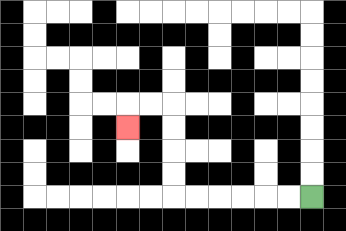{'start': '[13, 8]', 'end': '[5, 5]', 'path_directions': 'L,L,L,L,L,L,U,U,U,U,L,L,D', 'path_coordinates': '[[13, 8], [12, 8], [11, 8], [10, 8], [9, 8], [8, 8], [7, 8], [7, 7], [7, 6], [7, 5], [7, 4], [6, 4], [5, 4], [5, 5]]'}